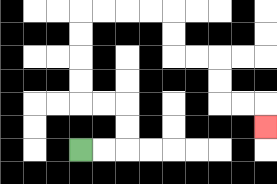{'start': '[3, 6]', 'end': '[11, 5]', 'path_directions': 'R,R,U,U,L,L,U,U,U,U,R,R,R,R,D,D,R,R,D,D,R,R,D', 'path_coordinates': '[[3, 6], [4, 6], [5, 6], [5, 5], [5, 4], [4, 4], [3, 4], [3, 3], [3, 2], [3, 1], [3, 0], [4, 0], [5, 0], [6, 0], [7, 0], [7, 1], [7, 2], [8, 2], [9, 2], [9, 3], [9, 4], [10, 4], [11, 4], [11, 5]]'}